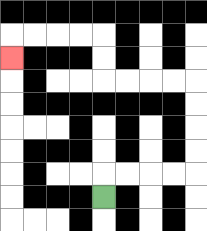{'start': '[4, 8]', 'end': '[0, 2]', 'path_directions': 'U,R,R,R,R,U,U,U,U,L,L,L,L,U,U,L,L,L,L,D', 'path_coordinates': '[[4, 8], [4, 7], [5, 7], [6, 7], [7, 7], [8, 7], [8, 6], [8, 5], [8, 4], [8, 3], [7, 3], [6, 3], [5, 3], [4, 3], [4, 2], [4, 1], [3, 1], [2, 1], [1, 1], [0, 1], [0, 2]]'}